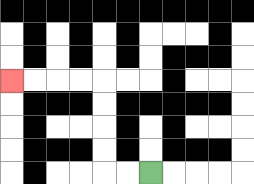{'start': '[6, 7]', 'end': '[0, 3]', 'path_directions': 'L,L,U,U,U,U,L,L,L,L', 'path_coordinates': '[[6, 7], [5, 7], [4, 7], [4, 6], [4, 5], [4, 4], [4, 3], [3, 3], [2, 3], [1, 3], [0, 3]]'}